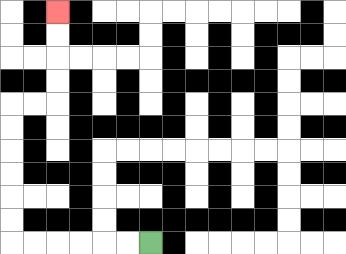{'start': '[6, 10]', 'end': '[2, 0]', 'path_directions': 'L,L,L,L,L,L,U,U,U,U,U,U,R,R,U,U,U,U', 'path_coordinates': '[[6, 10], [5, 10], [4, 10], [3, 10], [2, 10], [1, 10], [0, 10], [0, 9], [0, 8], [0, 7], [0, 6], [0, 5], [0, 4], [1, 4], [2, 4], [2, 3], [2, 2], [2, 1], [2, 0]]'}